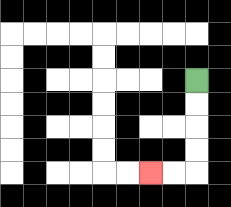{'start': '[8, 3]', 'end': '[6, 7]', 'path_directions': 'D,D,D,D,L,L', 'path_coordinates': '[[8, 3], [8, 4], [8, 5], [8, 6], [8, 7], [7, 7], [6, 7]]'}